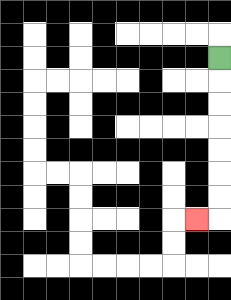{'start': '[9, 2]', 'end': '[8, 9]', 'path_directions': 'D,D,D,D,D,D,D,L', 'path_coordinates': '[[9, 2], [9, 3], [9, 4], [9, 5], [9, 6], [9, 7], [9, 8], [9, 9], [8, 9]]'}